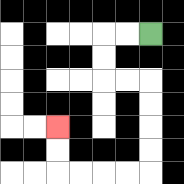{'start': '[6, 1]', 'end': '[2, 5]', 'path_directions': 'L,L,D,D,R,R,D,D,D,D,L,L,L,L,U,U', 'path_coordinates': '[[6, 1], [5, 1], [4, 1], [4, 2], [4, 3], [5, 3], [6, 3], [6, 4], [6, 5], [6, 6], [6, 7], [5, 7], [4, 7], [3, 7], [2, 7], [2, 6], [2, 5]]'}